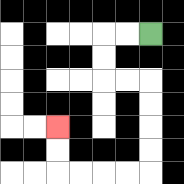{'start': '[6, 1]', 'end': '[2, 5]', 'path_directions': 'L,L,D,D,R,R,D,D,D,D,L,L,L,L,U,U', 'path_coordinates': '[[6, 1], [5, 1], [4, 1], [4, 2], [4, 3], [5, 3], [6, 3], [6, 4], [6, 5], [6, 6], [6, 7], [5, 7], [4, 7], [3, 7], [2, 7], [2, 6], [2, 5]]'}